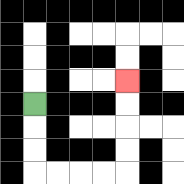{'start': '[1, 4]', 'end': '[5, 3]', 'path_directions': 'D,D,D,R,R,R,R,U,U,U,U', 'path_coordinates': '[[1, 4], [1, 5], [1, 6], [1, 7], [2, 7], [3, 7], [4, 7], [5, 7], [5, 6], [5, 5], [5, 4], [5, 3]]'}